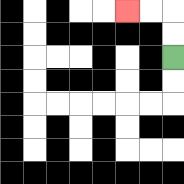{'start': '[7, 2]', 'end': '[5, 0]', 'path_directions': 'U,U,L,L', 'path_coordinates': '[[7, 2], [7, 1], [7, 0], [6, 0], [5, 0]]'}